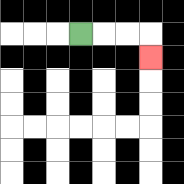{'start': '[3, 1]', 'end': '[6, 2]', 'path_directions': 'R,R,R,D', 'path_coordinates': '[[3, 1], [4, 1], [5, 1], [6, 1], [6, 2]]'}